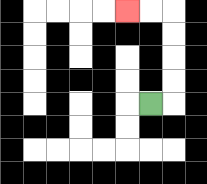{'start': '[6, 4]', 'end': '[5, 0]', 'path_directions': 'R,U,U,U,U,L,L', 'path_coordinates': '[[6, 4], [7, 4], [7, 3], [7, 2], [7, 1], [7, 0], [6, 0], [5, 0]]'}